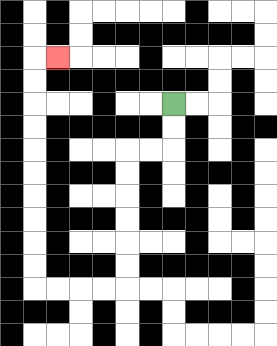{'start': '[7, 4]', 'end': '[2, 2]', 'path_directions': 'D,D,L,L,D,D,D,D,D,D,L,L,L,L,U,U,U,U,U,U,U,U,U,U,R', 'path_coordinates': '[[7, 4], [7, 5], [7, 6], [6, 6], [5, 6], [5, 7], [5, 8], [5, 9], [5, 10], [5, 11], [5, 12], [4, 12], [3, 12], [2, 12], [1, 12], [1, 11], [1, 10], [1, 9], [1, 8], [1, 7], [1, 6], [1, 5], [1, 4], [1, 3], [1, 2], [2, 2]]'}